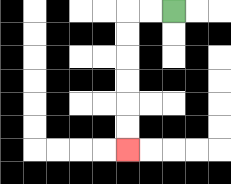{'start': '[7, 0]', 'end': '[5, 6]', 'path_directions': 'L,L,D,D,D,D,D,D', 'path_coordinates': '[[7, 0], [6, 0], [5, 0], [5, 1], [5, 2], [5, 3], [5, 4], [5, 5], [5, 6]]'}